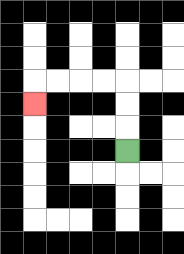{'start': '[5, 6]', 'end': '[1, 4]', 'path_directions': 'U,U,U,L,L,L,L,D', 'path_coordinates': '[[5, 6], [5, 5], [5, 4], [5, 3], [4, 3], [3, 3], [2, 3], [1, 3], [1, 4]]'}